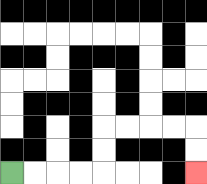{'start': '[0, 7]', 'end': '[8, 7]', 'path_directions': 'R,R,R,R,U,U,R,R,R,R,D,D', 'path_coordinates': '[[0, 7], [1, 7], [2, 7], [3, 7], [4, 7], [4, 6], [4, 5], [5, 5], [6, 5], [7, 5], [8, 5], [8, 6], [8, 7]]'}